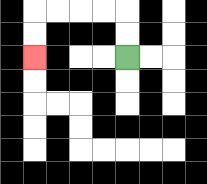{'start': '[5, 2]', 'end': '[1, 2]', 'path_directions': 'U,U,L,L,L,L,D,D', 'path_coordinates': '[[5, 2], [5, 1], [5, 0], [4, 0], [3, 0], [2, 0], [1, 0], [1, 1], [1, 2]]'}